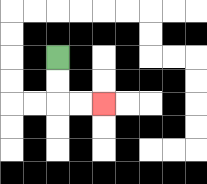{'start': '[2, 2]', 'end': '[4, 4]', 'path_directions': 'D,D,R,R', 'path_coordinates': '[[2, 2], [2, 3], [2, 4], [3, 4], [4, 4]]'}